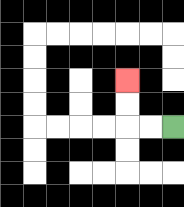{'start': '[7, 5]', 'end': '[5, 3]', 'path_directions': 'L,L,U,U', 'path_coordinates': '[[7, 5], [6, 5], [5, 5], [5, 4], [5, 3]]'}